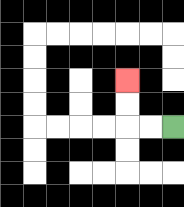{'start': '[7, 5]', 'end': '[5, 3]', 'path_directions': 'L,L,U,U', 'path_coordinates': '[[7, 5], [6, 5], [5, 5], [5, 4], [5, 3]]'}